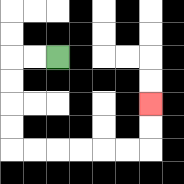{'start': '[2, 2]', 'end': '[6, 4]', 'path_directions': 'L,L,D,D,D,D,R,R,R,R,R,R,U,U', 'path_coordinates': '[[2, 2], [1, 2], [0, 2], [0, 3], [0, 4], [0, 5], [0, 6], [1, 6], [2, 6], [3, 6], [4, 6], [5, 6], [6, 6], [6, 5], [6, 4]]'}